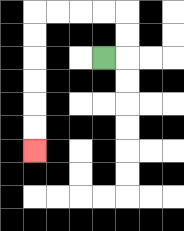{'start': '[4, 2]', 'end': '[1, 6]', 'path_directions': 'R,U,U,L,L,L,L,D,D,D,D,D,D', 'path_coordinates': '[[4, 2], [5, 2], [5, 1], [5, 0], [4, 0], [3, 0], [2, 0], [1, 0], [1, 1], [1, 2], [1, 3], [1, 4], [1, 5], [1, 6]]'}